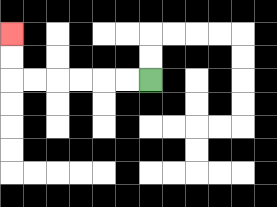{'start': '[6, 3]', 'end': '[0, 1]', 'path_directions': 'L,L,L,L,L,L,U,U', 'path_coordinates': '[[6, 3], [5, 3], [4, 3], [3, 3], [2, 3], [1, 3], [0, 3], [0, 2], [0, 1]]'}